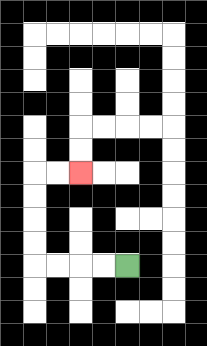{'start': '[5, 11]', 'end': '[3, 7]', 'path_directions': 'L,L,L,L,U,U,U,U,R,R', 'path_coordinates': '[[5, 11], [4, 11], [3, 11], [2, 11], [1, 11], [1, 10], [1, 9], [1, 8], [1, 7], [2, 7], [3, 7]]'}